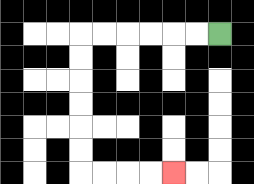{'start': '[9, 1]', 'end': '[7, 7]', 'path_directions': 'L,L,L,L,L,L,D,D,D,D,D,D,R,R,R,R', 'path_coordinates': '[[9, 1], [8, 1], [7, 1], [6, 1], [5, 1], [4, 1], [3, 1], [3, 2], [3, 3], [3, 4], [3, 5], [3, 6], [3, 7], [4, 7], [5, 7], [6, 7], [7, 7]]'}